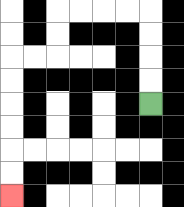{'start': '[6, 4]', 'end': '[0, 8]', 'path_directions': 'U,U,U,U,L,L,L,L,D,D,L,L,D,D,D,D,D,D', 'path_coordinates': '[[6, 4], [6, 3], [6, 2], [6, 1], [6, 0], [5, 0], [4, 0], [3, 0], [2, 0], [2, 1], [2, 2], [1, 2], [0, 2], [0, 3], [0, 4], [0, 5], [0, 6], [0, 7], [0, 8]]'}